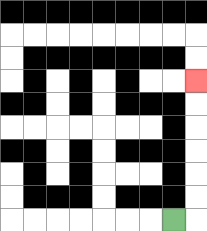{'start': '[7, 9]', 'end': '[8, 3]', 'path_directions': 'R,U,U,U,U,U,U', 'path_coordinates': '[[7, 9], [8, 9], [8, 8], [8, 7], [8, 6], [8, 5], [8, 4], [8, 3]]'}